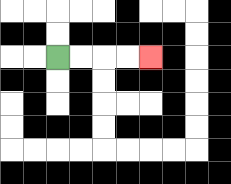{'start': '[2, 2]', 'end': '[6, 2]', 'path_directions': 'R,R,R,R', 'path_coordinates': '[[2, 2], [3, 2], [4, 2], [5, 2], [6, 2]]'}